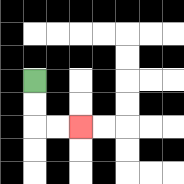{'start': '[1, 3]', 'end': '[3, 5]', 'path_directions': 'D,D,R,R', 'path_coordinates': '[[1, 3], [1, 4], [1, 5], [2, 5], [3, 5]]'}